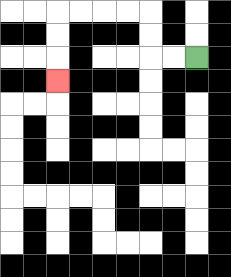{'start': '[8, 2]', 'end': '[2, 3]', 'path_directions': 'L,L,U,U,L,L,L,L,D,D,D', 'path_coordinates': '[[8, 2], [7, 2], [6, 2], [6, 1], [6, 0], [5, 0], [4, 0], [3, 0], [2, 0], [2, 1], [2, 2], [2, 3]]'}